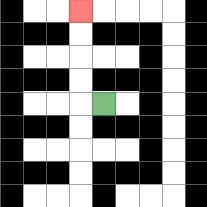{'start': '[4, 4]', 'end': '[3, 0]', 'path_directions': 'L,U,U,U,U', 'path_coordinates': '[[4, 4], [3, 4], [3, 3], [3, 2], [3, 1], [3, 0]]'}